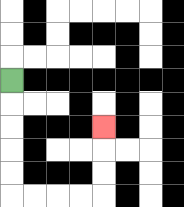{'start': '[0, 3]', 'end': '[4, 5]', 'path_directions': 'D,D,D,D,D,R,R,R,R,U,U,U', 'path_coordinates': '[[0, 3], [0, 4], [0, 5], [0, 6], [0, 7], [0, 8], [1, 8], [2, 8], [3, 8], [4, 8], [4, 7], [4, 6], [4, 5]]'}